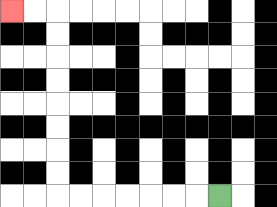{'start': '[9, 8]', 'end': '[0, 0]', 'path_directions': 'L,L,L,L,L,L,L,U,U,U,U,U,U,U,U,L,L', 'path_coordinates': '[[9, 8], [8, 8], [7, 8], [6, 8], [5, 8], [4, 8], [3, 8], [2, 8], [2, 7], [2, 6], [2, 5], [2, 4], [2, 3], [2, 2], [2, 1], [2, 0], [1, 0], [0, 0]]'}